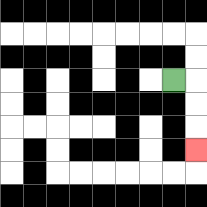{'start': '[7, 3]', 'end': '[8, 6]', 'path_directions': 'R,D,D,D', 'path_coordinates': '[[7, 3], [8, 3], [8, 4], [8, 5], [8, 6]]'}